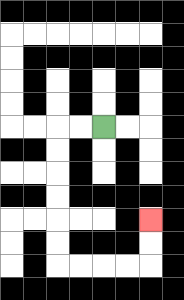{'start': '[4, 5]', 'end': '[6, 9]', 'path_directions': 'L,L,D,D,D,D,D,D,R,R,R,R,U,U', 'path_coordinates': '[[4, 5], [3, 5], [2, 5], [2, 6], [2, 7], [2, 8], [2, 9], [2, 10], [2, 11], [3, 11], [4, 11], [5, 11], [6, 11], [6, 10], [6, 9]]'}